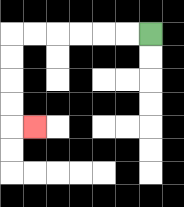{'start': '[6, 1]', 'end': '[1, 5]', 'path_directions': 'L,L,L,L,L,L,D,D,D,D,R', 'path_coordinates': '[[6, 1], [5, 1], [4, 1], [3, 1], [2, 1], [1, 1], [0, 1], [0, 2], [0, 3], [0, 4], [0, 5], [1, 5]]'}